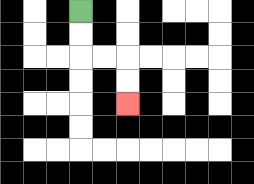{'start': '[3, 0]', 'end': '[5, 4]', 'path_directions': 'D,D,R,R,D,D', 'path_coordinates': '[[3, 0], [3, 1], [3, 2], [4, 2], [5, 2], [5, 3], [5, 4]]'}